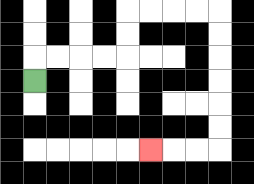{'start': '[1, 3]', 'end': '[6, 6]', 'path_directions': 'U,R,R,R,R,U,U,R,R,R,R,D,D,D,D,D,D,L,L,L', 'path_coordinates': '[[1, 3], [1, 2], [2, 2], [3, 2], [4, 2], [5, 2], [5, 1], [5, 0], [6, 0], [7, 0], [8, 0], [9, 0], [9, 1], [9, 2], [9, 3], [9, 4], [9, 5], [9, 6], [8, 6], [7, 6], [6, 6]]'}